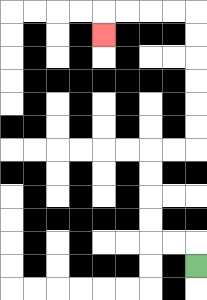{'start': '[8, 11]', 'end': '[4, 1]', 'path_directions': 'U,L,L,U,U,U,U,R,R,U,U,U,U,U,U,L,L,L,L,D', 'path_coordinates': '[[8, 11], [8, 10], [7, 10], [6, 10], [6, 9], [6, 8], [6, 7], [6, 6], [7, 6], [8, 6], [8, 5], [8, 4], [8, 3], [8, 2], [8, 1], [8, 0], [7, 0], [6, 0], [5, 0], [4, 0], [4, 1]]'}